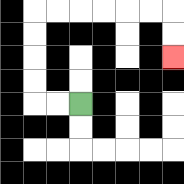{'start': '[3, 4]', 'end': '[7, 2]', 'path_directions': 'L,L,U,U,U,U,R,R,R,R,R,R,D,D', 'path_coordinates': '[[3, 4], [2, 4], [1, 4], [1, 3], [1, 2], [1, 1], [1, 0], [2, 0], [3, 0], [4, 0], [5, 0], [6, 0], [7, 0], [7, 1], [7, 2]]'}